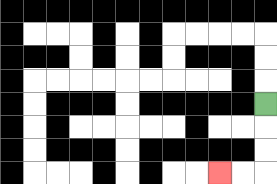{'start': '[11, 4]', 'end': '[9, 7]', 'path_directions': 'D,D,D,L,L', 'path_coordinates': '[[11, 4], [11, 5], [11, 6], [11, 7], [10, 7], [9, 7]]'}